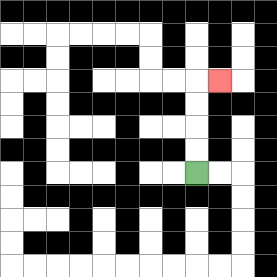{'start': '[8, 7]', 'end': '[9, 3]', 'path_directions': 'U,U,U,U,R', 'path_coordinates': '[[8, 7], [8, 6], [8, 5], [8, 4], [8, 3], [9, 3]]'}